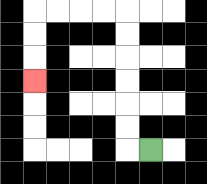{'start': '[6, 6]', 'end': '[1, 3]', 'path_directions': 'L,U,U,U,U,U,U,L,L,L,L,D,D,D', 'path_coordinates': '[[6, 6], [5, 6], [5, 5], [5, 4], [5, 3], [5, 2], [5, 1], [5, 0], [4, 0], [3, 0], [2, 0], [1, 0], [1, 1], [1, 2], [1, 3]]'}